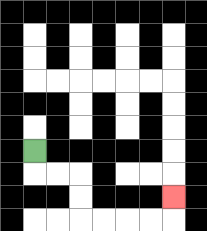{'start': '[1, 6]', 'end': '[7, 8]', 'path_directions': 'D,R,R,D,D,R,R,R,R,U', 'path_coordinates': '[[1, 6], [1, 7], [2, 7], [3, 7], [3, 8], [3, 9], [4, 9], [5, 9], [6, 9], [7, 9], [7, 8]]'}